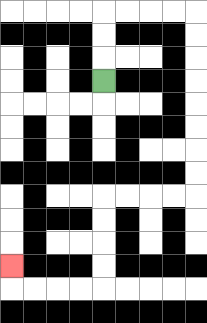{'start': '[4, 3]', 'end': '[0, 11]', 'path_directions': 'U,U,U,R,R,R,R,D,D,D,D,D,D,D,D,L,L,L,L,D,D,D,D,L,L,L,L,U', 'path_coordinates': '[[4, 3], [4, 2], [4, 1], [4, 0], [5, 0], [6, 0], [7, 0], [8, 0], [8, 1], [8, 2], [8, 3], [8, 4], [8, 5], [8, 6], [8, 7], [8, 8], [7, 8], [6, 8], [5, 8], [4, 8], [4, 9], [4, 10], [4, 11], [4, 12], [3, 12], [2, 12], [1, 12], [0, 12], [0, 11]]'}